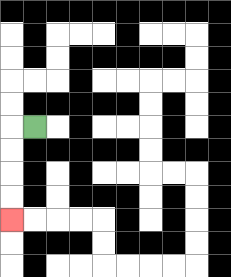{'start': '[1, 5]', 'end': '[0, 9]', 'path_directions': 'L,D,D,D,D', 'path_coordinates': '[[1, 5], [0, 5], [0, 6], [0, 7], [0, 8], [0, 9]]'}